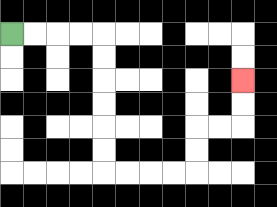{'start': '[0, 1]', 'end': '[10, 3]', 'path_directions': 'R,R,R,R,D,D,D,D,D,D,R,R,R,R,U,U,R,R,U,U', 'path_coordinates': '[[0, 1], [1, 1], [2, 1], [3, 1], [4, 1], [4, 2], [4, 3], [4, 4], [4, 5], [4, 6], [4, 7], [5, 7], [6, 7], [7, 7], [8, 7], [8, 6], [8, 5], [9, 5], [10, 5], [10, 4], [10, 3]]'}